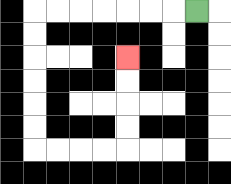{'start': '[8, 0]', 'end': '[5, 2]', 'path_directions': 'L,L,L,L,L,L,L,D,D,D,D,D,D,R,R,R,R,U,U,U,U', 'path_coordinates': '[[8, 0], [7, 0], [6, 0], [5, 0], [4, 0], [3, 0], [2, 0], [1, 0], [1, 1], [1, 2], [1, 3], [1, 4], [1, 5], [1, 6], [2, 6], [3, 6], [4, 6], [5, 6], [5, 5], [5, 4], [5, 3], [5, 2]]'}